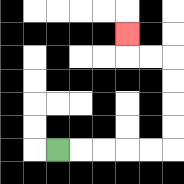{'start': '[2, 6]', 'end': '[5, 1]', 'path_directions': 'R,R,R,R,R,U,U,U,U,L,L,U', 'path_coordinates': '[[2, 6], [3, 6], [4, 6], [5, 6], [6, 6], [7, 6], [7, 5], [7, 4], [7, 3], [7, 2], [6, 2], [5, 2], [5, 1]]'}